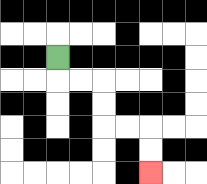{'start': '[2, 2]', 'end': '[6, 7]', 'path_directions': 'D,R,R,D,D,R,R,D,D', 'path_coordinates': '[[2, 2], [2, 3], [3, 3], [4, 3], [4, 4], [4, 5], [5, 5], [6, 5], [6, 6], [6, 7]]'}